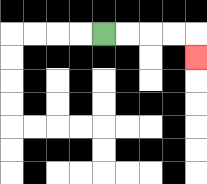{'start': '[4, 1]', 'end': '[8, 2]', 'path_directions': 'R,R,R,R,D', 'path_coordinates': '[[4, 1], [5, 1], [6, 1], [7, 1], [8, 1], [8, 2]]'}